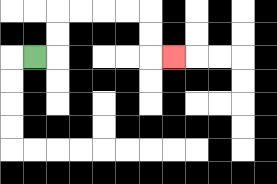{'start': '[1, 2]', 'end': '[7, 2]', 'path_directions': 'R,U,U,R,R,R,R,D,D,R', 'path_coordinates': '[[1, 2], [2, 2], [2, 1], [2, 0], [3, 0], [4, 0], [5, 0], [6, 0], [6, 1], [6, 2], [7, 2]]'}